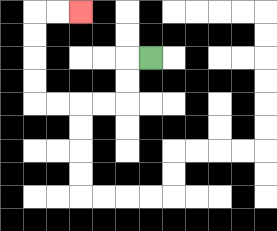{'start': '[6, 2]', 'end': '[3, 0]', 'path_directions': 'L,D,D,L,L,L,L,U,U,U,U,R,R', 'path_coordinates': '[[6, 2], [5, 2], [5, 3], [5, 4], [4, 4], [3, 4], [2, 4], [1, 4], [1, 3], [1, 2], [1, 1], [1, 0], [2, 0], [3, 0]]'}